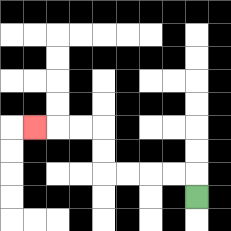{'start': '[8, 8]', 'end': '[1, 5]', 'path_directions': 'U,L,L,L,L,U,U,L,L,L', 'path_coordinates': '[[8, 8], [8, 7], [7, 7], [6, 7], [5, 7], [4, 7], [4, 6], [4, 5], [3, 5], [2, 5], [1, 5]]'}